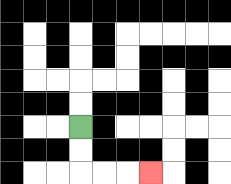{'start': '[3, 5]', 'end': '[6, 7]', 'path_directions': 'D,D,R,R,R', 'path_coordinates': '[[3, 5], [3, 6], [3, 7], [4, 7], [5, 7], [6, 7]]'}